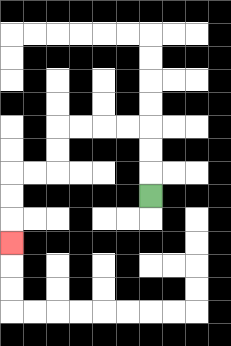{'start': '[6, 8]', 'end': '[0, 10]', 'path_directions': 'U,U,U,L,L,L,L,D,D,L,L,D,D,D', 'path_coordinates': '[[6, 8], [6, 7], [6, 6], [6, 5], [5, 5], [4, 5], [3, 5], [2, 5], [2, 6], [2, 7], [1, 7], [0, 7], [0, 8], [0, 9], [0, 10]]'}